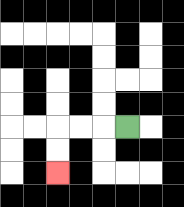{'start': '[5, 5]', 'end': '[2, 7]', 'path_directions': 'L,L,L,D,D', 'path_coordinates': '[[5, 5], [4, 5], [3, 5], [2, 5], [2, 6], [2, 7]]'}